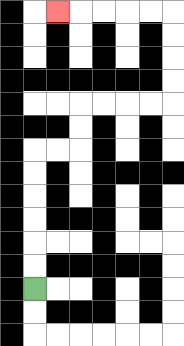{'start': '[1, 12]', 'end': '[2, 0]', 'path_directions': 'U,U,U,U,U,U,R,R,U,U,R,R,R,R,U,U,U,U,L,L,L,L,L', 'path_coordinates': '[[1, 12], [1, 11], [1, 10], [1, 9], [1, 8], [1, 7], [1, 6], [2, 6], [3, 6], [3, 5], [3, 4], [4, 4], [5, 4], [6, 4], [7, 4], [7, 3], [7, 2], [7, 1], [7, 0], [6, 0], [5, 0], [4, 0], [3, 0], [2, 0]]'}